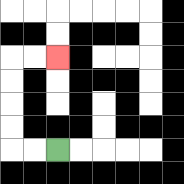{'start': '[2, 6]', 'end': '[2, 2]', 'path_directions': 'L,L,U,U,U,U,R,R', 'path_coordinates': '[[2, 6], [1, 6], [0, 6], [0, 5], [0, 4], [0, 3], [0, 2], [1, 2], [2, 2]]'}